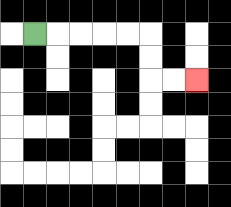{'start': '[1, 1]', 'end': '[8, 3]', 'path_directions': 'R,R,R,R,R,D,D,R,R', 'path_coordinates': '[[1, 1], [2, 1], [3, 1], [4, 1], [5, 1], [6, 1], [6, 2], [6, 3], [7, 3], [8, 3]]'}